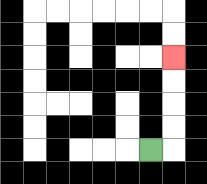{'start': '[6, 6]', 'end': '[7, 2]', 'path_directions': 'R,U,U,U,U', 'path_coordinates': '[[6, 6], [7, 6], [7, 5], [7, 4], [7, 3], [7, 2]]'}